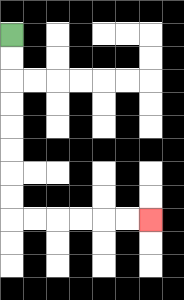{'start': '[0, 1]', 'end': '[6, 9]', 'path_directions': 'D,D,D,D,D,D,D,D,R,R,R,R,R,R', 'path_coordinates': '[[0, 1], [0, 2], [0, 3], [0, 4], [0, 5], [0, 6], [0, 7], [0, 8], [0, 9], [1, 9], [2, 9], [3, 9], [4, 9], [5, 9], [6, 9]]'}